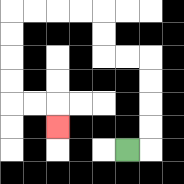{'start': '[5, 6]', 'end': '[2, 5]', 'path_directions': 'R,U,U,U,U,L,L,U,U,L,L,L,L,D,D,D,D,R,R,D', 'path_coordinates': '[[5, 6], [6, 6], [6, 5], [6, 4], [6, 3], [6, 2], [5, 2], [4, 2], [4, 1], [4, 0], [3, 0], [2, 0], [1, 0], [0, 0], [0, 1], [0, 2], [0, 3], [0, 4], [1, 4], [2, 4], [2, 5]]'}